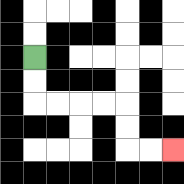{'start': '[1, 2]', 'end': '[7, 6]', 'path_directions': 'D,D,R,R,R,R,D,D,R,R', 'path_coordinates': '[[1, 2], [1, 3], [1, 4], [2, 4], [3, 4], [4, 4], [5, 4], [5, 5], [5, 6], [6, 6], [7, 6]]'}